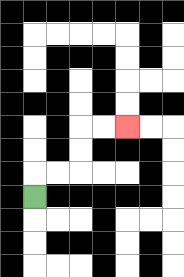{'start': '[1, 8]', 'end': '[5, 5]', 'path_directions': 'U,R,R,U,U,R,R', 'path_coordinates': '[[1, 8], [1, 7], [2, 7], [3, 7], [3, 6], [3, 5], [4, 5], [5, 5]]'}